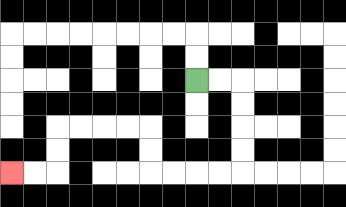{'start': '[8, 3]', 'end': '[0, 7]', 'path_directions': 'R,R,D,D,D,D,L,L,L,L,U,U,L,L,L,L,D,D,L,L', 'path_coordinates': '[[8, 3], [9, 3], [10, 3], [10, 4], [10, 5], [10, 6], [10, 7], [9, 7], [8, 7], [7, 7], [6, 7], [6, 6], [6, 5], [5, 5], [4, 5], [3, 5], [2, 5], [2, 6], [2, 7], [1, 7], [0, 7]]'}